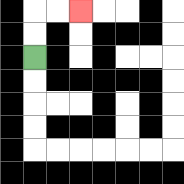{'start': '[1, 2]', 'end': '[3, 0]', 'path_directions': 'U,U,R,R', 'path_coordinates': '[[1, 2], [1, 1], [1, 0], [2, 0], [3, 0]]'}